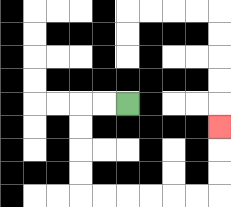{'start': '[5, 4]', 'end': '[9, 5]', 'path_directions': 'L,L,D,D,D,D,R,R,R,R,R,R,U,U,U', 'path_coordinates': '[[5, 4], [4, 4], [3, 4], [3, 5], [3, 6], [3, 7], [3, 8], [4, 8], [5, 8], [6, 8], [7, 8], [8, 8], [9, 8], [9, 7], [9, 6], [9, 5]]'}